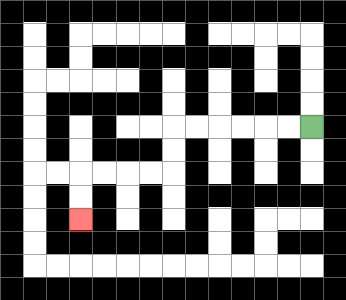{'start': '[13, 5]', 'end': '[3, 9]', 'path_directions': 'L,L,L,L,L,L,D,D,L,L,L,L,D,D', 'path_coordinates': '[[13, 5], [12, 5], [11, 5], [10, 5], [9, 5], [8, 5], [7, 5], [7, 6], [7, 7], [6, 7], [5, 7], [4, 7], [3, 7], [3, 8], [3, 9]]'}